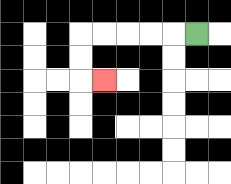{'start': '[8, 1]', 'end': '[4, 3]', 'path_directions': 'L,L,L,L,L,D,D,R', 'path_coordinates': '[[8, 1], [7, 1], [6, 1], [5, 1], [4, 1], [3, 1], [3, 2], [3, 3], [4, 3]]'}